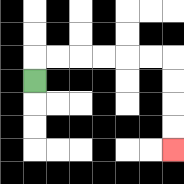{'start': '[1, 3]', 'end': '[7, 6]', 'path_directions': 'U,R,R,R,R,R,R,D,D,D,D', 'path_coordinates': '[[1, 3], [1, 2], [2, 2], [3, 2], [4, 2], [5, 2], [6, 2], [7, 2], [7, 3], [7, 4], [7, 5], [7, 6]]'}